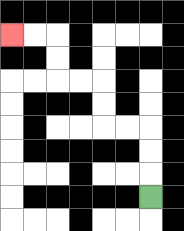{'start': '[6, 8]', 'end': '[0, 1]', 'path_directions': 'U,U,U,L,L,U,U,L,L,U,U,L,L', 'path_coordinates': '[[6, 8], [6, 7], [6, 6], [6, 5], [5, 5], [4, 5], [4, 4], [4, 3], [3, 3], [2, 3], [2, 2], [2, 1], [1, 1], [0, 1]]'}